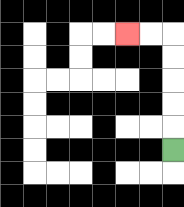{'start': '[7, 6]', 'end': '[5, 1]', 'path_directions': 'U,U,U,U,U,L,L', 'path_coordinates': '[[7, 6], [7, 5], [7, 4], [7, 3], [7, 2], [7, 1], [6, 1], [5, 1]]'}